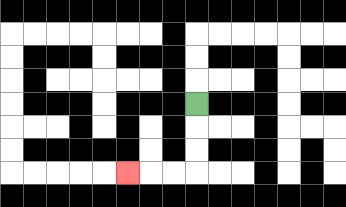{'start': '[8, 4]', 'end': '[5, 7]', 'path_directions': 'D,D,D,L,L,L', 'path_coordinates': '[[8, 4], [8, 5], [8, 6], [8, 7], [7, 7], [6, 7], [5, 7]]'}